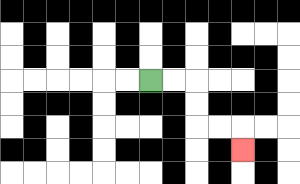{'start': '[6, 3]', 'end': '[10, 6]', 'path_directions': 'R,R,D,D,R,R,D', 'path_coordinates': '[[6, 3], [7, 3], [8, 3], [8, 4], [8, 5], [9, 5], [10, 5], [10, 6]]'}